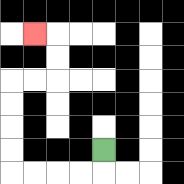{'start': '[4, 6]', 'end': '[1, 1]', 'path_directions': 'D,L,L,L,L,U,U,U,U,R,R,U,U,L', 'path_coordinates': '[[4, 6], [4, 7], [3, 7], [2, 7], [1, 7], [0, 7], [0, 6], [0, 5], [0, 4], [0, 3], [1, 3], [2, 3], [2, 2], [2, 1], [1, 1]]'}